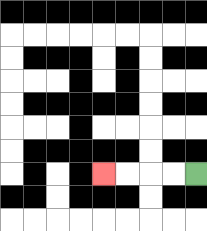{'start': '[8, 7]', 'end': '[4, 7]', 'path_directions': 'L,L,L,L', 'path_coordinates': '[[8, 7], [7, 7], [6, 7], [5, 7], [4, 7]]'}